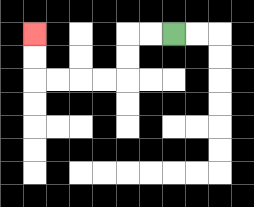{'start': '[7, 1]', 'end': '[1, 1]', 'path_directions': 'L,L,D,D,L,L,L,L,U,U', 'path_coordinates': '[[7, 1], [6, 1], [5, 1], [5, 2], [5, 3], [4, 3], [3, 3], [2, 3], [1, 3], [1, 2], [1, 1]]'}